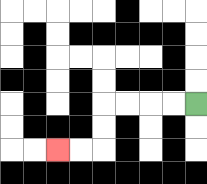{'start': '[8, 4]', 'end': '[2, 6]', 'path_directions': 'L,L,L,L,D,D,L,L', 'path_coordinates': '[[8, 4], [7, 4], [6, 4], [5, 4], [4, 4], [4, 5], [4, 6], [3, 6], [2, 6]]'}